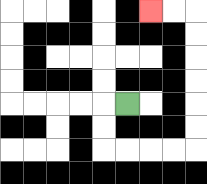{'start': '[5, 4]', 'end': '[6, 0]', 'path_directions': 'L,D,D,R,R,R,R,U,U,U,U,U,U,L,L', 'path_coordinates': '[[5, 4], [4, 4], [4, 5], [4, 6], [5, 6], [6, 6], [7, 6], [8, 6], [8, 5], [8, 4], [8, 3], [8, 2], [8, 1], [8, 0], [7, 0], [6, 0]]'}